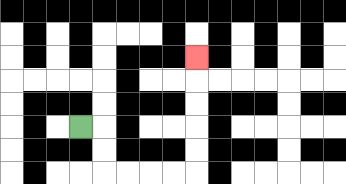{'start': '[3, 5]', 'end': '[8, 2]', 'path_directions': 'R,D,D,R,R,R,R,U,U,U,U,U', 'path_coordinates': '[[3, 5], [4, 5], [4, 6], [4, 7], [5, 7], [6, 7], [7, 7], [8, 7], [8, 6], [8, 5], [8, 4], [8, 3], [8, 2]]'}